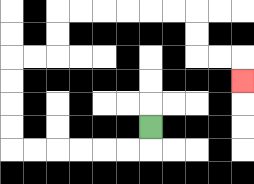{'start': '[6, 5]', 'end': '[10, 3]', 'path_directions': 'D,L,L,L,L,L,L,U,U,U,U,R,R,U,U,R,R,R,R,R,R,D,D,R,R,D', 'path_coordinates': '[[6, 5], [6, 6], [5, 6], [4, 6], [3, 6], [2, 6], [1, 6], [0, 6], [0, 5], [0, 4], [0, 3], [0, 2], [1, 2], [2, 2], [2, 1], [2, 0], [3, 0], [4, 0], [5, 0], [6, 0], [7, 0], [8, 0], [8, 1], [8, 2], [9, 2], [10, 2], [10, 3]]'}